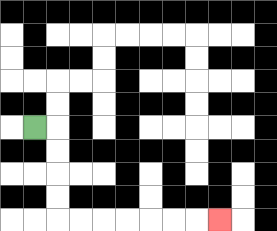{'start': '[1, 5]', 'end': '[9, 9]', 'path_directions': 'R,D,D,D,D,R,R,R,R,R,R,R', 'path_coordinates': '[[1, 5], [2, 5], [2, 6], [2, 7], [2, 8], [2, 9], [3, 9], [4, 9], [5, 9], [6, 9], [7, 9], [8, 9], [9, 9]]'}